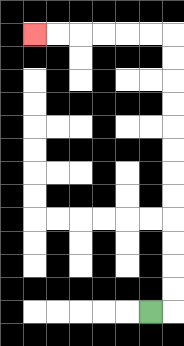{'start': '[6, 13]', 'end': '[1, 1]', 'path_directions': 'R,U,U,U,U,U,U,U,U,U,U,U,U,L,L,L,L,L,L', 'path_coordinates': '[[6, 13], [7, 13], [7, 12], [7, 11], [7, 10], [7, 9], [7, 8], [7, 7], [7, 6], [7, 5], [7, 4], [7, 3], [7, 2], [7, 1], [6, 1], [5, 1], [4, 1], [3, 1], [2, 1], [1, 1]]'}